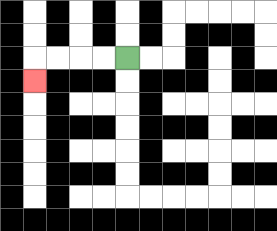{'start': '[5, 2]', 'end': '[1, 3]', 'path_directions': 'L,L,L,L,D', 'path_coordinates': '[[5, 2], [4, 2], [3, 2], [2, 2], [1, 2], [1, 3]]'}